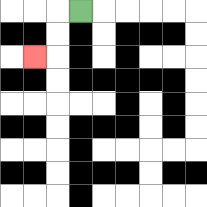{'start': '[3, 0]', 'end': '[1, 2]', 'path_directions': 'L,D,D,L', 'path_coordinates': '[[3, 0], [2, 0], [2, 1], [2, 2], [1, 2]]'}